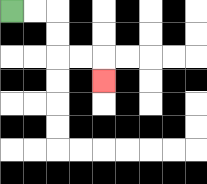{'start': '[0, 0]', 'end': '[4, 3]', 'path_directions': 'R,R,D,D,R,R,D', 'path_coordinates': '[[0, 0], [1, 0], [2, 0], [2, 1], [2, 2], [3, 2], [4, 2], [4, 3]]'}